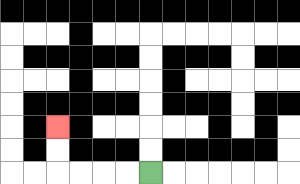{'start': '[6, 7]', 'end': '[2, 5]', 'path_directions': 'L,L,L,L,U,U', 'path_coordinates': '[[6, 7], [5, 7], [4, 7], [3, 7], [2, 7], [2, 6], [2, 5]]'}